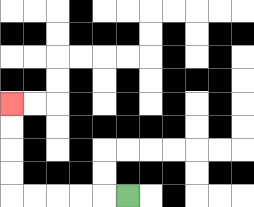{'start': '[5, 8]', 'end': '[0, 4]', 'path_directions': 'L,L,L,L,L,U,U,U,U', 'path_coordinates': '[[5, 8], [4, 8], [3, 8], [2, 8], [1, 8], [0, 8], [0, 7], [0, 6], [0, 5], [0, 4]]'}